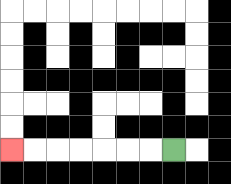{'start': '[7, 6]', 'end': '[0, 6]', 'path_directions': 'L,L,L,L,L,L,L', 'path_coordinates': '[[7, 6], [6, 6], [5, 6], [4, 6], [3, 6], [2, 6], [1, 6], [0, 6]]'}